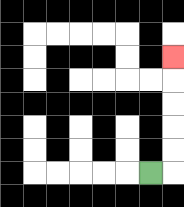{'start': '[6, 7]', 'end': '[7, 2]', 'path_directions': 'R,U,U,U,U,U', 'path_coordinates': '[[6, 7], [7, 7], [7, 6], [7, 5], [7, 4], [7, 3], [7, 2]]'}